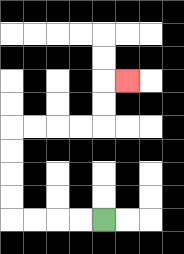{'start': '[4, 9]', 'end': '[5, 3]', 'path_directions': 'L,L,L,L,U,U,U,U,R,R,R,R,U,U,R', 'path_coordinates': '[[4, 9], [3, 9], [2, 9], [1, 9], [0, 9], [0, 8], [0, 7], [0, 6], [0, 5], [1, 5], [2, 5], [3, 5], [4, 5], [4, 4], [4, 3], [5, 3]]'}